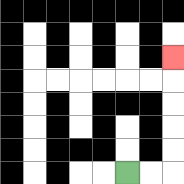{'start': '[5, 7]', 'end': '[7, 2]', 'path_directions': 'R,R,U,U,U,U,U', 'path_coordinates': '[[5, 7], [6, 7], [7, 7], [7, 6], [7, 5], [7, 4], [7, 3], [7, 2]]'}